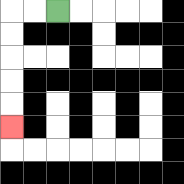{'start': '[2, 0]', 'end': '[0, 5]', 'path_directions': 'L,L,D,D,D,D,D', 'path_coordinates': '[[2, 0], [1, 0], [0, 0], [0, 1], [0, 2], [0, 3], [0, 4], [0, 5]]'}